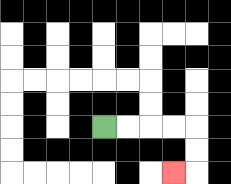{'start': '[4, 5]', 'end': '[7, 7]', 'path_directions': 'R,R,R,R,D,D,L', 'path_coordinates': '[[4, 5], [5, 5], [6, 5], [7, 5], [8, 5], [8, 6], [8, 7], [7, 7]]'}